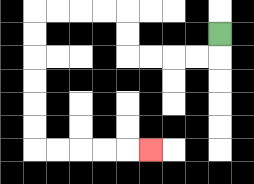{'start': '[9, 1]', 'end': '[6, 6]', 'path_directions': 'D,L,L,L,L,U,U,L,L,L,L,D,D,D,D,D,D,R,R,R,R,R', 'path_coordinates': '[[9, 1], [9, 2], [8, 2], [7, 2], [6, 2], [5, 2], [5, 1], [5, 0], [4, 0], [3, 0], [2, 0], [1, 0], [1, 1], [1, 2], [1, 3], [1, 4], [1, 5], [1, 6], [2, 6], [3, 6], [4, 6], [5, 6], [6, 6]]'}